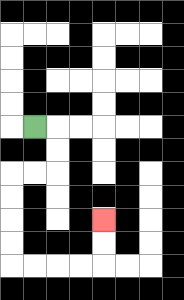{'start': '[1, 5]', 'end': '[4, 9]', 'path_directions': 'R,D,D,L,L,D,D,D,D,R,R,R,R,U,U', 'path_coordinates': '[[1, 5], [2, 5], [2, 6], [2, 7], [1, 7], [0, 7], [0, 8], [0, 9], [0, 10], [0, 11], [1, 11], [2, 11], [3, 11], [4, 11], [4, 10], [4, 9]]'}